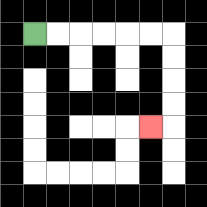{'start': '[1, 1]', 'end': '[6, 5]', 'path_directions': 'R,R,R,R,R,R,D,D,D,D,L', 'path_coordinates': '[[1, 1], [2, 1], [3, 1], [4, 1], [5, 1], [6, 1], [7, 1], [7, 2], [7, 3], [7, 4], [7, 5], [6, 5]]'}